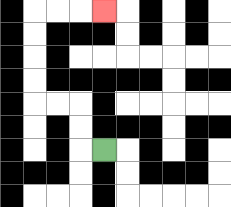{'start': '[4, 6]', 'end': '[4, 0]', 'path_directions': 'L,U,U,L,L,U,U,U,U,R,R,R', 'path_coordinates': '[[4, 6], [3, 6], [3, 5], [3, 4], [2, 4], [1, 4], [1, 3], [1, 2], [1, 1], [1, 0], [2, 0], [3, 0], [4, 0]]'}